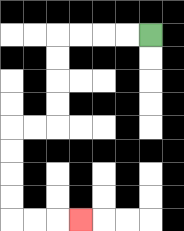{'start': '[6, 1]', 'end': '[3, 9]', 'path_directions': 'L,L,L,L,D,D,D,D,L,L,D,D,D,D,R,R,R', 'path_coordinates': '[[6, 1], [5, 1], [4, 1], [3, 1], [2, 1], [2, 2], [2, 3], [2, 4], [2, 5], [1, 5], [0, 5], [0, 6], [0, 7], [0, 8], [0, 9], [1, 9], [2, 9], [3, 9]]'}